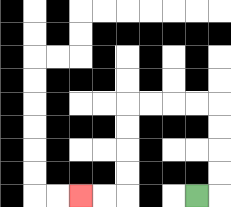{'start': '[8, 8]', 'end': '[3, 8]', 'path_directions': 'R,U,U,U,U,L,L,L,L,D,D,D,D,L,L', 'path_coordinates': '[[8, 8], [9, 8], [9, 7], [9, 6], [9, 5], [9, 4], [8, 4], [7, 4], [6, 4], [5, 4], [5, 5], [5, 6], [5, 7], [5, 8], [4, 8], [3, 8]]'}